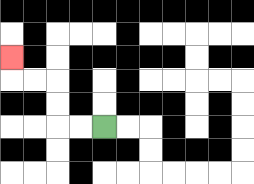{'start': '[4, 5]', 'end': '[0, 2]', 'path_directions': 'L,L,U,U,L,L,U', 'path_coordinates': '[[4, 5], [3, 5], [2, 5], [2, 4], [2, 3], [1, 3], [0, 3], [0, 2]]'}